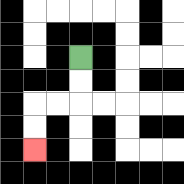{'start': '[3, 2]', 'end': '[1, 6]', 'path_directions': 'D,D,L,L,D,D', 'path_coordinates': '[[3, 2], [3, 3], [3, 4], [2, 4], [1, 4], [1, 5], [1, 6]]'}